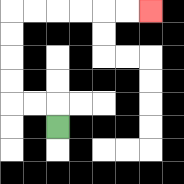{'start': '[2, 5]', 'end': '[6, 0]', 'path_directions': 'U,L,L,U,U,U,U,R,R,R,R,R,R', 'path_coordinates': '[[2, 5], [2, 4], [1, 4], [0, 4], [0, 3], [0, 2], [0, 1], [0, 0], [1, 0], [2, 0], [3, 0], [4, 0], [5, 0], [6, 0]]'}